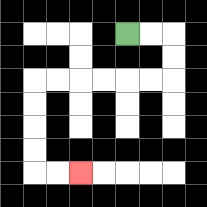{'start': '[5, 1]', 'end': '[3, 7]', 'path_directions': 'R,R,D,D,L,L,L,L,L,L,D,D,D,D,R,R', 'path_coordinates': '[[5, 1], [6, 1], [7, 1], [7, 2], [7, 3], [6, 3], [5, 3], [4, 3], [3, 3], [2, 3], [1, 3], [1, 4], [1, 5], [1, 6], [1, 7], [2, 7], [3, 7]]'}